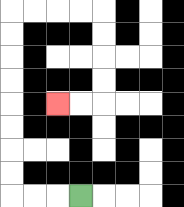{'start': '[3, 8]', 'end': '[2, 4]', 'path_directions': 'L,L,L,U,U,U,U,U,U,U,U,R,R,R,R,D,D,D,D,L,L', 'path_coordinates': '[[3, 8], [2, 8], [1, 8], [0, 8], [0, 7], [0, 6], [0, 5], [0, 4], [0, 3], [0, 2], [0, 1], [0, 0], [1, 0], [2, 0], [3, 0], [4, 0], [4, 1], [4, 2], [4, 3], [4, 4], [3, 4], [2, 4]]'}